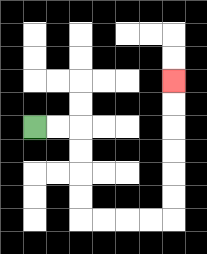{'start': '[1, 5]', 'end': '[7, 3]', 'path_directions': 'R,R,D,D,D,D,R,R,R,R,U,U,U,U,U,U', 'path_coordinates': '[[1, 5], [2, 5], [3, 5], [3, 6], [3, 7], [3, 8], [3, 9], [4, 9], [5, 9], [6, 9], [7, 9], [7, 8], [7, 7], [7, 6], [7, 5], [7, 4], [7, 3]]'}